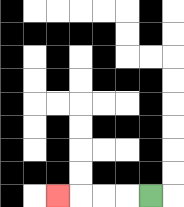{'start': '[6, 8]', 'end': '[2, 8]', 'path_directions': 'L,L,L,L', 'path_coordinates': '[[6, 8], [5, 8], [4, 8], [3, 8], [2, 8]]'}